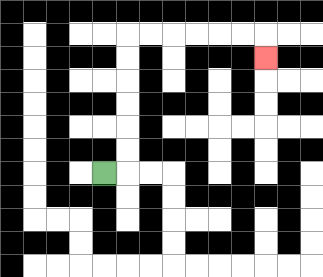{'start': '[4, 7]', 'end': '[11, 2]', 'path_directions': 'R,U,U,U,U,U,U,R,R,R,R,R,R,D', 'path_coordinates': '[[4, 7], [5, 7], [5, 6], [5, 5], [5, 4], [5, 3], [5, 2], [5, 1], [6, 1], [7, 1], [8, 1], [9, 1], [10, 1], [11, 1], [11, 2]]'}